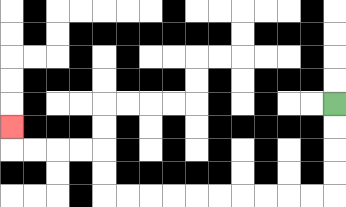{'start': '[14, 4]', 'end': '[0, 5]', 'path_directions': 'D,D,D,D,L,L,L,L,L,L,L,L,L,L,U,U,L,L,L,L,U', 'path_coordinates': '[[14, 4], [14, 5], [14, 6], [14, 7], [14, 8], [13, 8], [12, 8], [11, 8], [10, 8], [9, 8], [8, 8], [7, 8], [6, 8], [5, 8], [4, 8], [4, 7], [4, 6], [3, 6], [2, 6], [1, 6], [0, 6], [0, 5]]'}